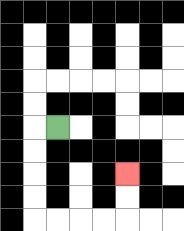{'start': '[2, 5]', 'end': '[5, 7]', 'path_directions': 'L,D,D,D,D,R,R,R,R,U,U', 'path_coordinates': '[[2, 5], [1, 5], [1, 6], [1, 7], [1, 8], [1, 9], [2, 9], [3, 9], [4, 9], [5, 9], [5, 8], [5, 7]]'}